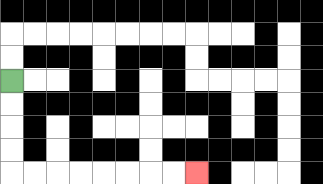{'start': '[0, 3]', 'end': '[8, 7]', 'path_directions': 'D,D,D,D,R,R,R,R,R,R,R,R', 'path_coordinates': '[[0, 3], [0, 4], [0, 5], [0, 6], [0, 7], [1, 7], [2, 7], [3, 7], [4, 7], [5, 7], [6, 7], [7, 7], [8, 7]]'}